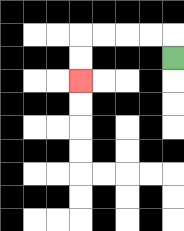{'start': '[7, 2]', 'end': '[3, 3]', 'path_directions': 'U,L,L,L,L,D,D', 'path_coordinates': '[[7, 2], [7, 1], [6, 1], [5, 1], [4, 1], [3, 1], [3, 2], [3, 3]]'}